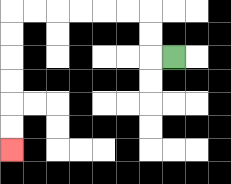{'start': '[7, 2]', 'end': '[0, 6]', 'path_directions': 'L,U,U,L,L,L,L,L,L,D,D,D,D,D,D', 'path_coordinates': '[[7, 2], [6, 2], [6, 1], [6, 0], [5, 0], [4, 0], [3, 0], [2, 0], [1, 0], [0, 0], [0, 1], [0, 2], [0, 3], [0, 4], [0, 5], [0, 6]]'}